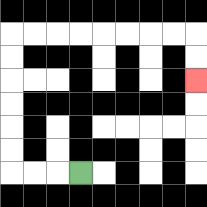{'start': '[3, 7]', 'end': '[8, 3]', 'path_directions': 'L,L,L,U,U,U,U,U,U,R,R,R,R,R,R,R,R,D,D', 'path_coordinates': '[[3, 7], [2, 7], [1, 7], [0, 7], [0, 6], [0, 5], [0, 4], [0, 3], [0, 2], [0, 1], [1, 1], [2, 1], [3, 1], [4, 1], [5, 1], [6, 1], [7, 1], [8, 1], [8, 2], [8, 3]]'}